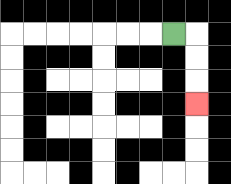{'start': '[7, 1]', 'end': '[8, 4]', 'path_directions': 'R,D,D,D', 'path_coordinates': '[[7, 1], [8, 1], [8, 2], [8, 3], [8, 4]]'}